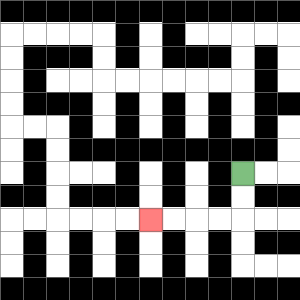{'start': '[10, 7]', 'end': '[6, 9]', 'path_directions': 'D,D,L,L,L,L', 'path_coordinates': '[[10, 7], [10, 8], [10, 9], [9, 9], [8, 9], [7, 9], [6, 9]]'}